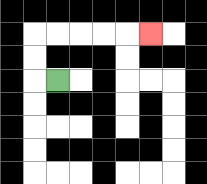{'start': '[2, 3]', 'end': '[6, 1]', 'path_directions': 'L,U,U,R,R,R,R,R', 'path_coordinates': '[[2, 3], [1, 3], [1, 2], [1, 1], [2, 1], [3, 1], [4, 1], [5, 1], [6, 1]]'}